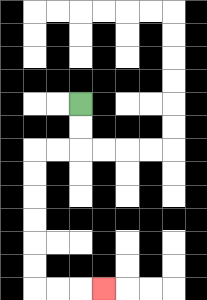{'start': '[3, 4]', 'end': '[4, 12]', 'path_directions': 'D,D,L,L,D,D,D,D,D,D,R,R,R', 'path_coordinates': '[[3, 4], [3, 5], [3, 6], [2, 6], [1, 6], [1, 7], [1, 8], [1, 9], [1, 10], [1, 11], [1, 12], [2, 12], [3, 12], [4, 12]]'}